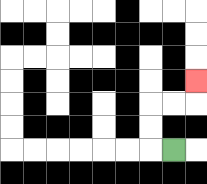{'start': '[7, 6]', 'end': '[8, 3]', 'path_directions': 'L,U,U,R,R,U', 'path_coordinates': '[[7, 6], [6, 6], [6, 5], [6, 4], [7, 4], [8, 4], [8, 3]]'}